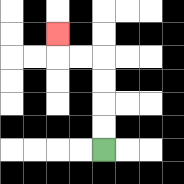{'start': '[4, 6]', 'end': '[2, 1]', 'path_directions': 'U,U,U,U,L,L,U', 'path_coordinates': '[[4, 6], [4, 5], [4, 4], [4, 3], [4, 2], [3, 2], [2, 2], [2, 1]]'}